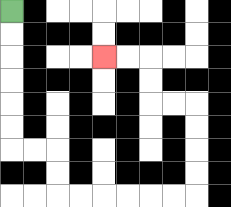{'start': '[0, 0]', 'end': '[4, 2]', 'path_directions': 'D,D,D,D,D,D,R,R,D,D,R,R,R,R,R,R,U,U,U,U,L,L,U,U,L,L', 'path_coordinates': '[[0, 0], [0, 1], [0, 2], [0, 3], [0, 4], [0, 5], [0, 6], [1, 6], [2, 6], [2, 7], [2, 8], [3, 8], [4, 8], [5, 8], [6, 8], [7, 8], [8, 8], [8, 7], [8, 6], [8, 5], [8, 4], [7, 4], [6, 4], [6, 3], [6, 2], [5, 2], [4, 2]]'}